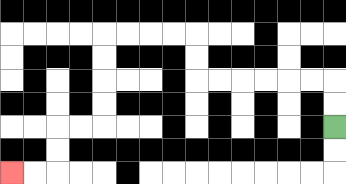{'start': '[14, 5]', 'end': '[0, 7]', 'path_directions': 'U,U,L,L,L,L,L,L,U,U,L,L,L,L,D,D,D,D,L,L,D,D,L,L', 'path_coordinates': '[[14, 5], [14, 4], [14, 3], [13, 3], [12, 3], [11, 3], [10, 3], [9, 3], [8, 3], [8, 2], [8, 1], [7, 1], [6, 1], [5, 1], [4, 1], [4, 2], [4, 3], [4, 4], [4, 5], [3, 5], [2, 5], [2, 6], [2, 7], [1, 7], [0, 7]]'}